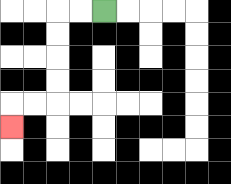{'start': '[4, 0]', 'end': '[0, 5]', 'path_directions': 'L,L,D,D,D,D,L,L,D', 'path_coordinates': '[[4, 0], [3, 0], [2, 0], [2, 1], [2, 2], [2, 3], [2, 4], [1, 4], [0, 4], [0, 5]]'}